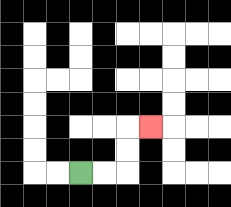{'start': '[3, 7]', 'end': '[6, 5]', 'path_directions': 'R,R,U,U,R', 'path_coordinates': '[[3, 7], [4, 7], [5, 7], [5, 6], [5, 5], [6, 5]]'}